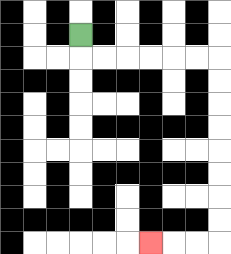{'start': '[3, 1]', 'end': '[6, 10]', 'path_directions': 'D,R,R,R,R,R,R,D,D,D,D,D,D,D,D,L,L,L', 'path_coordinates': '[[3, 1], [3, 2], [4, 2], [5, 2], [6, 2], [7, 2], [8, 2], [9, 2], [9, 3], [9, 4], [9, 5], [9, 6], [9, 7], [9, 8], [9, 9], [9, 10], [8, 10], [7, 10], [6, 10]]'}